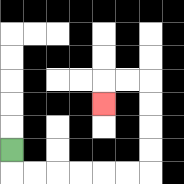{'start': '[0, 6]', 'end': '[4, 4]', 'path_directions': 'D,R,R,R,R,R,R,U,U,U,U,L,L,D', 'path_coordinates': '[[0, 6], [0, 7], [1, 7], [2, 7], [3, 7], [4, 7], [5, 7], [6, 7], [6, 6], [6, 5], [6, 4], [6, 3], [5, 3], [4, 3], [4, 4]]'}